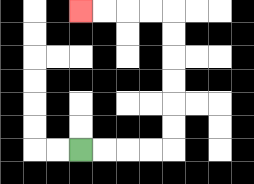{'start': '[3, 6]', 'end': '[3, 0]', 'path_directions': 'R,R,R,R,U,U,U,U,U,U,L,L,L,L', 'path_coordinates': '[[3, 6], [4, 6], [5, 6], [6, 6], [7, 6], [7, 5], [7, 4], [7, 3], [7, 2], [7, 1], [7, 0], [6, 0], [5, 0], [4, 0], [3, 0]]'}